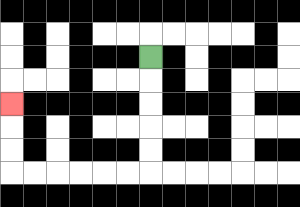{'start': '[6, 2]', 'end': '[0, 4]', 'path_directions': 'D,D,D,D,D,L,L,L,L,L,L,U,U,U', 'path_coordinates': '[[6, 2], [6, 3], [6, 4], [6, 5], [6, 6], [6, 7], [5, 7], [4, 7], [3, 7], [2, 7], [1, 7], [0, 7], [0, 6], [0, 5], [0, 4]]'}